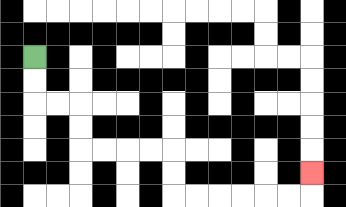{'start': '[1, 2]', 'end': '[13, 7]', 'path_directions': 'D,D,R,R,D,D,R,R,R,R,D,D,R,R,R,R,R,R,U', 'path_coordinates': '[[1, 2], [1, 3], [1, 4], [2, 4], [3, 4], [3, 5], [3, 6], [4, 6], [5, 6], [6, 6], [7, 6], [7, 7], [7, 8], [8, 8], [9, 8], [10, 8], [11, 8], [12, 8], [13, 8], [13, 7]]'}